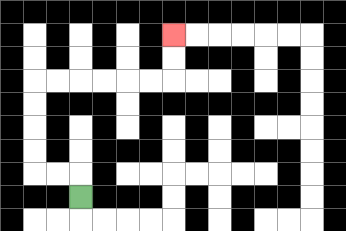{'start': '[3, 8]', 'end': '[7, 1]', 'path_directions': 'U,L,L,U,U,U,U,R,R,R,R,R,R,U,U', 'path_coordinates': '[[3, 8], [3, 7], [2, 7], [1, 7], [1, 6], [1, 5], [1, 4], [1, 3], [2, 3], [3, 3], [4, 3], [5, 3], [6, 3], [7, 3], [7, 2], [7, 1]]'}